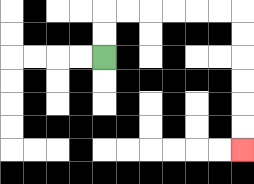{'start': '[4, 2]', 'end': '[10, 6]', 'path_directions': 'U,U,R,R,R,R,R,R,D,D,D,D,D,D', 'path_coordinates': '[[4, 2], [4, 1], [4, 0], [5, 0], [6, 0], [7, 0], [8, 0], [9, 0], [10, 0], [10, 1], [10, 2], [10, 3], [10, 4], [10, 5], [10, 6]]'}